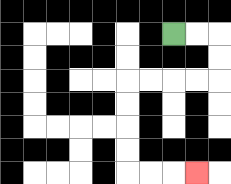{'start': '[7, 1]', 'end': '[8, 7]', 'path_directions': 'R,R,D,D,L,L,L,L,D,D,D,D,R,R,R', 'path_coordinates': '[[7, 1], [8, 1], [9, 1], [9, 2], [9, 3], [8, 3], [7, 3], [6, 3], [5, 3], [5, 4], [5, 5], [5, 6], [5, 7], [6, 7], [7, 7], [8, 7]]'}